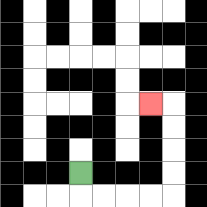{'start': '[3, 7]', 'end': '[6, 4]', 'path_directions': 'D,R,R,R,R,U,U,U,U,L', 'path_coordinates': '[[3, 7], [3, 8], [4, 8], [5, 8], [6, 8], [7, 8], [7, 7], [7, 6], [7, 5], [7, 4], [6, 4]]'}